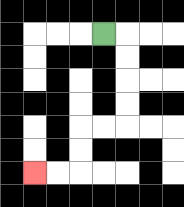{'start': '[4, 1]', 'end': '[1, 7]', 'path_directions': 'R,D,D,D,D,L,L,D,D,L,L', 'path_coordinates': '[[4, 1], [5, 1], [5, 2], [5, 3], [5, 4], [5, 5], [4, 5], [3, 5], [3, 6], [3, 7], [2, 7], [1, 7]]'}